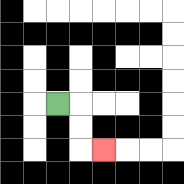{'start': '[2, 4]', 'end': '[4, 6]', 'path_directions': 'R,D,D,R', 'path_coordinates': '[[2, 4], [3, 4], [3, 5], [3, 6], [4, 6]]'}